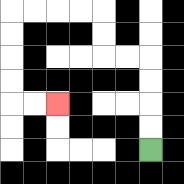{'start': '[6, 6]', 'end': '[2, 4]', 'path_directions': 'U,U,U,U,L,L,U,U,L,L,L,L,D,D,D,D,R,R', 'path_coordinates': '[[6, 6], [6, 5], [6, 4], [6, 3], [6, 2], [5, 2], [4, 2], [4, 1], [4, 0], [3, 0], [2, 0], [1, 0], [0, 0], [0, 1], [0, 2], [0, 3], [0, 4], [1, 4], [2, 4]]'}